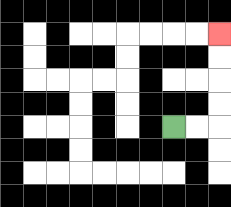{'start': '[7, 5]', 'end': '[9, 1]', 'path_directions': 'R,R,U,U,U,U', 'path_coordinates': '[[7, 5], [8, 5], [9, 5], [9, 4], [9, 3], [9, 2], [9, 1]]'}